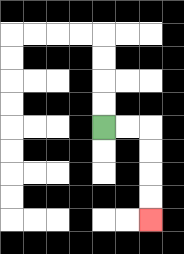{'start': '[4, 5]', 'end': '[6, 9]', 'path_directions': 'R,R,D,D,D,D', 'path_coordinates': '[[4, 5], [5, 5], [6, 5], [6, 6], [6, 7], [6, 8], [6, 9]]'}